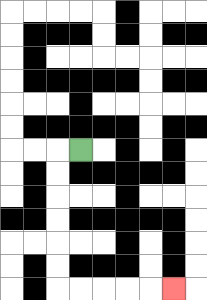{'start': '[3, 6]', 'end': '[7, 12]', 'path_directions': 'L,D,D,D,D,D,D,R,R,R,R,R', 'path_coordinates': '[[3, 6], [2, 6], [2, 7], [2, 8], [2, 9], [2, 10], [2, 11], [2, 12], [3, 12], [4, 12], [5, 12], [6, 12], [7, 12]]'}